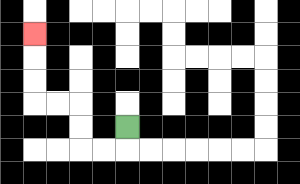{'start': '[5, 5]', 'end': '[1, 1]', 'path_directions': 'D,L,L,U,U,L,L,U,U,U', 'path_coordinates': '[[5, 5], [5, 6], [4, 6], [3, 6], [3, 5], [3, 4], [2, 4], [1, 4], [1, 3], [1, 2], [1, 1]]'}